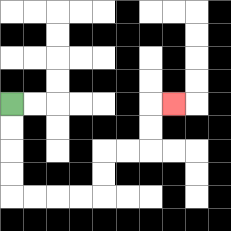{'start': '[0, 4]', 'end': '[7, 4]', 'path_directions': 'D,D,D,D,R,R,R,R,U,U,R,R,U,U,R', 'path_coordinates': '[[0, 4], [0, 5], [0, 6], [0, 7], [0, 8], [1, 8], [2, 8], [3, 8], [4, 8], [4, 7], [4, 6], [5, 6], [6, 6], [6, 5], [6, 4], [7, 4]]'}